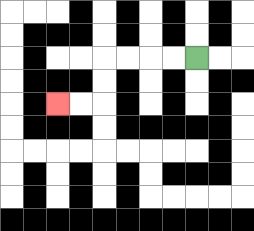{'start': '[8, 2]', 'end': '[2, 4]', 'path_directions': 'L,L,L,L,D,D,L,L', 'path_coordinates': '[[8, 2], [7, 2], [6, 2], [5, 2], [4, 2], [4, 3], [4, 4], [3, 4], [2, 4]]'}